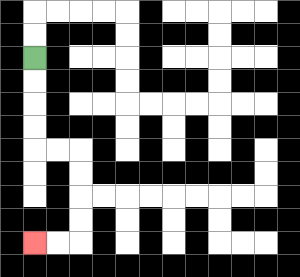{'start': '[1, 2]', 'end': '[1, 10]', 'path_directions': 'D,D,D,D,R,R,D,D,D,D,L,L', 'path_coordinates': '[[1, 2], [1, 3], [1, 4], [1, 5], [1, 6], [2, 6], [3, 6], [3, 7], [3, 8], [3, 9], [3, 10], [2, 10], [1, 10]]'}